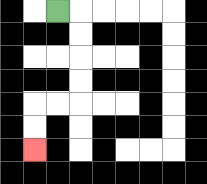{'start': '[2, 0]', 'end': '[1, 6]', 'path_directions': 'R,D,D,D,D,L,L,D,D', 'path_coordinates': '[[2, 0], [3, 0], [3, 1], [3, 2], [3, 3], [3, 4], [2, 4], [1, 4], [1, 5], [1, 6]]'}